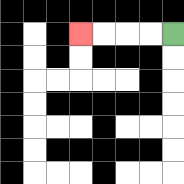{'start': '[7, 1]', 'end': '[3, 1]', 'path_directions': 'L,L,L,L', 'path_coordinates': '[[7, 1], [6, 1], [5, 1], [4, 1], [3, 1]]'}